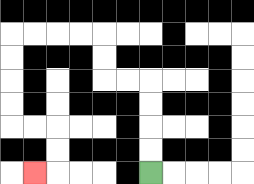{'start': '[6, 7]', 'end': '[1, 7]', 'path_directions': 'U,U,U,U,L,L,U,U,L,L,L,L,D,D,D,D,R,R,D,D,L', 'path_coordinates': '[[6, 7], [6, 6], [6, 5], [6, 4], [6, 3], [5, 3], [4, 3], [4, 2], [4, 1], [3, 1], [2, 1], [1, 1], [0, 1], [0, 2], [0, 3], [0, 4], [0, 5], [1, 5], [2, 5], [2, 6], [2, 7], [1, 7]]'}